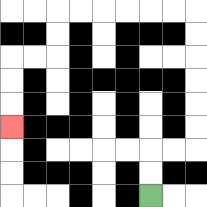{'start': '[6, 8]', 'end': '[0, 5]', 'path_directions': 'U,U,R,R,U,U,U,U,U,U,L,L,L,L,L,L,D,D,L,L,D,D,D', 'path_coordinates': '[[6, 8], [6, 7], [6, 6], [7, 6], [8, 6], [8, 5], [8, 4], [8, 3], [8, 2], [8, 1], [8, 0], [7, 0], [6, 0], [5, 0], [4, 0], [3, 0], [2, 0], [2, 1], [2, 2], [1, 2], [0, 2], [0, 3], [0, 4], [0, 5]]'}